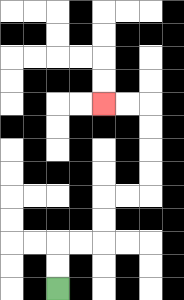{'start': '[2, 12]', 'end': '[4, 4]', 'path_directions': 'U,U,R,R,U,U,R,R,U,U,U,U,L,L', 'path_coordinates': '[[2, 12], [2, 11], [2, 10], [3, 10], [4, 10], [4, 9], [4, 8], [5, 8], [6, 8], [6, 7], [6, 6], [6, 5], [6, 4], [5, 4], [4, 4]]'}